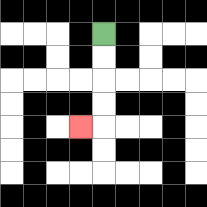{'start': '[4, 1]', 'end': '[3, 5]', 'path_directions': 'D,D,D,D,L', 'path_coordinates': '[[4, 1], [4, 2], [4, 3], [4, 4], [4, 5], [3, 5]]'}